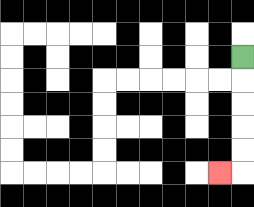{'start': '[10, 2]', 'end': '[9, 7]', 'path_directions': 'D,D,D,D,D,L', 'path_coordinates': '[[10, 2], [10, 3], [10, 4], [10, 5], [10, 6], [10, 7], [9, 7]]'}